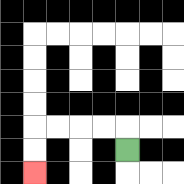{'start': '[5, 6]', 'end': '[1, 7]', 'path_directions': 'U,L,L,L,L,D,D', 'path_coordinates': '[[5, 6], [5, 5], [4, 5], [3, 5], [2, 5], [1, 5], [1, 6], [1, 7]]'}